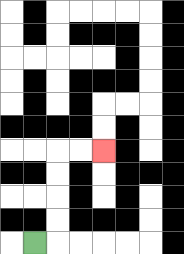{'start': '[1, 10]', 'end': '[4, 6]', 'path_directions': 'R,U,U,U,U,R,R', 'path_coordinates': '[[1, 10], [2, 10], [2, 9], [2, 8], [2, 7], [2, 6], [3, 6], [4, 6]]'}